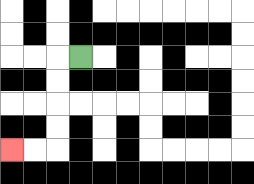{'start': '[3, 2]', 'end': '[0, 6]', 'path_directions': 'L,D,D,D,D,L,L', 'path_coordinates': '[[3, 2], [2, 2], [2, 3], [2, 4], [2, 5], [2, 6], [1, 6], [0, 6]]'}